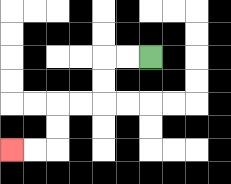{'start': '[6, 2]', 'end': '[0, 6]', 'path_directions': 'L,L,D,D,L,L,D,D,L,L', 'path_coordinates': '[[6, 2], [5, 2], [4, 2], [4, 3], [4, 4], [3, 4], [2, 4], [2, 5], [2, 6], [1, 6], [0, 6]]'}